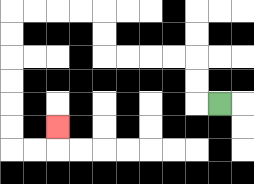{'start': '[9, 4]', 'end': '[2, 5]', 'path_directions': 'L,U,U,L,L,L,L,U,U,L,L,L,L,D,D,D,D,D,D,R,R,U', 'path_coordinates': '[[9, 4], [8, 4], [8, 3], [8, 2], [7, 2], [6, 2], [5, 2], [4, 2], [4, 1], [4, 0], [3, 0], [2, 0], [1, 0], [0, 0], [0, 1], [0, 2], [0, 3], [0, 4], [0, 5], [0, 6], [1, 6], [2, 6], [2, 5]]'}